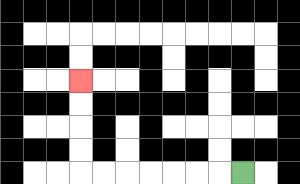{'start': '[10, 7]', 'end': '[3, 3]', 'path_directions': 'L,L,L,L,L,L,L,U,U,U,U', 'path_coordinates': '[[10, 7], [9, 7], [8, 7], [7, 7], [6, 7], [5, 7], [4, 7], [3, 7], [3, 6], [3, 5], [3, 4], [3, 3]]'}